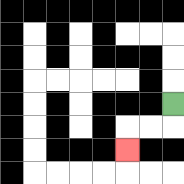{'start': '[7, 4]', 'end': '[5, 6]', 'path_directions': 'D,L,L,D', 'path_coordinates': '[[7, 4], [7, 5], [6, 5], [5, 5], [5, 6]]'}